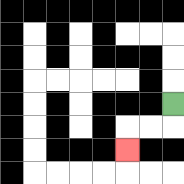{'start': '[7, 4]', 'end': '[5, 6]', 'path_directions': 'D,L,L,D', 'path_coordinates': '[[7, 4], [7, 5], [6, 5], [5, 5], [5, 6]]'}